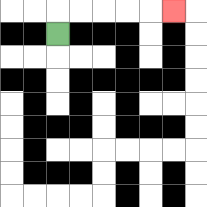{'start': '[2, 1]', 'end': '[7, 0]', 'path_directions': 'U,R,R,R,R,R', 'path_coordinates': '[[2, 1], [2, 0], [3, 0], [4, 0], [5, 0], [6, 0], [7, 0]]'}